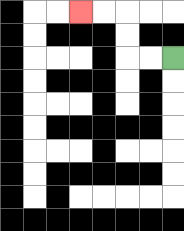{'start': '[7, 2]', 'end': '[3, 0]', 'path_directions': 'L,L,U,U,L,L', 'path_coordinates': '[[7, 2], [6, 2], [5, 2], [5, 1], [5, 0], [4, 0], [3, 0]]'}